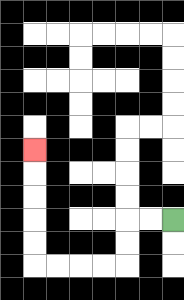{'start': '[7, 9]', 'end': '[1, 6]', 'path_directions': 'L,L,D,D,L,L,L,L,U,U,U,U,U', 'path_coordinates': '[[7, 9], [6, 9], [5, 9], [5, 10], [5, 11], [4, 11], [3, 11], [2, 11], [1, 11], [1, 10], [1, 9], [1, 8], [1, 7], [1, 6]]'}